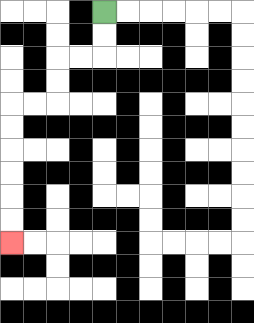{'start': '[4, 0]', 'end': '[0, 10]', 'path_directions': 'D,D,L,L,D,D,L,L,D,D,D,D,D,D', 'path_coordinates': '[[4, 0], [4, 1], [4, 2], [3, 2], [2, 2], [2, 3], [2, 4], [1, 4], [0, 4], [0, 5], [0, 6], [0, 7], [0, 8], [0, 9], [0, 10]]'}